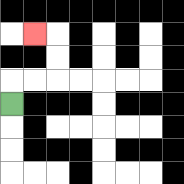{'start': '[0, 4]', 'end': '[1, 1]', 'path_directions': 'U,R,R,U,U,L', 'path_coordinates': '[[0, 4], [0, 3], [1, 3], [2, 3], [2, 2], [2, 1], [1, 1]]'}